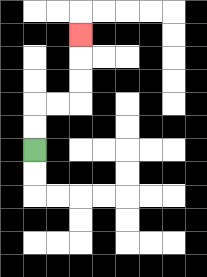{'start': '[1, 6]', 'end': '[3, 1]', 'path_directions': 'U,U,R,R,U,U,U', 'path_coordinates': '[[1, 6], [1, 5], [1, 4], [2, 4], [3, 4], [3, 3], [3, 2], [3, 1]]'}